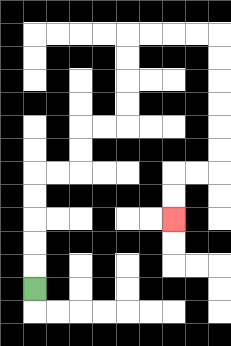{'start': '[1, 12]', 'end': '[7, 9]', 'path_directions': 'U,U,U,U,U,R,R,U,U,R,R,U,U,U,U,R,R,R,R,D,D,D,D,D,D,L,L,D,D', 'path_coordinates': '[[1, 12], [1, 11], [1, 10], [1, 9], [1, 8], [1, 7], [2, 7], [3, 7], [3, 6], [3, 5], [4, 5], [5, 5], [5, 4], [5, 3], [5, 2], [5, 1], [6, 1], [7, 1], [8, 1], [9, 1], [9, 2], [9, 3], [9, 4], [9, 5], [9, 6], [9, 7], [8, 7], [7, 7], [7, 8], [7, 9]]'}